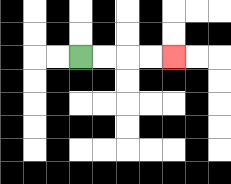{'start': '[3, 2]', 'end': '[7, 2]', 'path_directions': 'R,R,R,R', 'path_coordinates': '[[3, 2], [4, 2], [5, 2], [6, 2], [7, 2]]'}